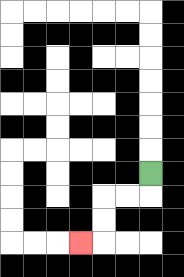{'start': '[6, 7]', 'end': '[3, 10]', 'path_directions': 'D,L,L,D,D,L', 'path_coordinates': '[[6, 7], [6, 8], [5, 8], [4, 8], [4, 9], [4, 10], [3, 10]]'}